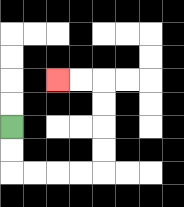{'start': '[0, 5]', 'end': '[2, 3]', 'path_directions': 'D,D,R,R,R,R,U,U,U,U,L,L', 'path_coordinates': '[[0, 5], [0, 6], [0, 7], [1, 7], [2, 7], [3, 7], [4, 7], [4, 6], [4, 5], [4, 4], [4, 3], [3, 3], [2, 3]]'}